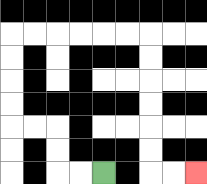{'start': '[4, 7]', 'end': '[8, 7]', 'path_directions': 'L,L,U,U,L,L,U,U,U,U,R,R,R,R,R,R,D,D,D,D,D,D,R,R', 'path_coordinates': '[[4, 7], [3, 7], [2, 7], [2, 6], [2, 5], [1, 5], [0, 5], [0, 4], [0, 3], [0, 2], [0, 1], [1, 1], [2, 1], [3, 1], [4, 1], [5, 1], [6, 1], [6, 2], [6, 3], [6, 4], [6, 5], [6, 6], [6, 7], [7, 7], [8, 7]]'}